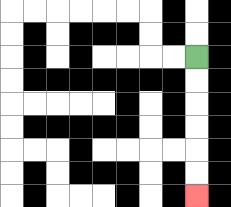{'start': '[8, 2]', 'end': '[8, 8]', 'path_directions': 'D,D,D,D,D,D', 'path_coordinates': '[[8, 2], [8, 3], [8, 4], [8, 5], [8, 6], [8, 7], [8, 8]]'}